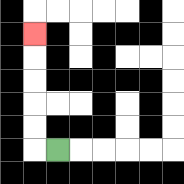{'start': '[2, 6]', 'end': '[1, 1]', 'path_directions': 'L,U,U,U,U,U', 'path_coordinates': '[[2, 6], [1, 6], [1, 5], [1, 4], [1, 3], [1, 2], [1, 1]]'}